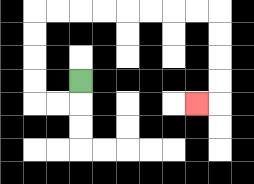{'start': '[3, 3]', 'end': '[8, 4]', 'path_directions': 'D,L,L,U,U,U,U,R,R,R,R,R,R,R,R,D,D,D,D,L', 'path_coordinates': '[[3, 3], [3, 4], [2, 4], [1, 4], [1, 3], [1, 2], [1, 1], [1, 0], [2, 0], [3, 0], [4, 0], [5, 0], [6, 0], [7, 0], [8, 0], [9, 0], [9, 1], [9, 2], [9, 3], [9, 4], [8, 4]]'}